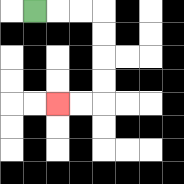{'start': '[1, 0]', 'end': '[2, 4]', 'path_directions': 'R,R,R,D,D,D,D,L,L', 'path_coordinates': '[[1, 0], [2, 0], [3, 0], [4, 0], [4, 1], [4, 2], [4, 3], [4, 4], [3, 4], [2, 4]]'}